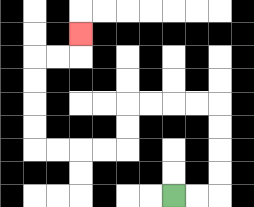{'start': '[7, 8]', 'end': '[3, 1]', 'path_directions': 'R,R,U,U,U,U,L,L,L,L,D,D,L,L,L,L,U,U,U,U,R,R,U', 'path_coordinates': '[[7, 8], [8, 8], [9, 8], [9, 7], [9, 6], [9, 5], [9, 4], [8, 4], [7, 4], [6, 4], [5, 4], [5, 5], [5, 6], [4, 6], [3, 6], [2, 6], [1, 6], [1, 5], [1, 4], [1, 3], [1, 2], [2, 2], [3, 2], [3, 1]]'}